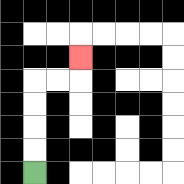{'start': '[1, 7]', 'end': '[3, 2]', 'path_directions': 'U,U,U,U,R,R,U', 'path_coordinates': '[[1, 7], [1, 6], [1, 5], [1, 4], [1, 3], [2, 3], [3, 3], [3, 2]]'}